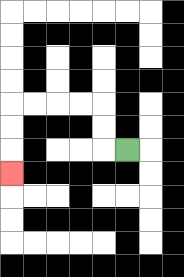{'start': '[5, 6]', 'end': '[0, 7]', 'path_directions': 'L,U,U,L,L,L,L,D,D,D', 'path_coordinates': '[[5, 6], [4, 6], [4, 5], [4, 4], [3, 4], [2, 4], [1, 4], [0, 4], [0, 5], [0, 6], [0, 7]]'}